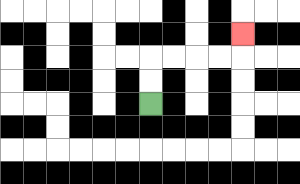{'start': '[6, 4]', 'end': '[10, 1]', 'path_directions': 'U,U,R,R,R,R,U', 'path_coordinates': '[[6, 4], [6, 3], [6, 2], [7, 2], [8, 2], [9, 2], [10, 2], [10, 1]]'}